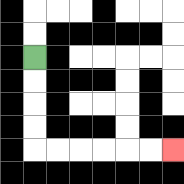{'start': '[1, 2]', 'end': '[7, 6]', 'path_directions': 'D,D,D,D,R,R,R,R,R,R', 'path_coordinates': '[[1, 2], [1, 3], [1, 4], [1, 5], [1, 6], [2, 6], [3, 6], [4, 6], [5, 6], [6, 6], [7, 6]]'}